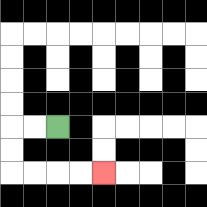{'start': '[2, 5]', 'end': '[4, 7]', 'path_directions': 'L,L,D,D,R,R,R,R', 'path_coordinates': '[[2, 5], [1, 5], [0, 5], [0, 6], [0, 7], [1, 7], [2, 7], [3, 7], [4, 7]]'}